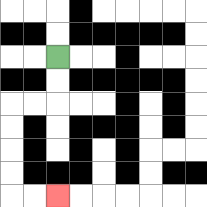{'start': '[2, 2]', 'end': '[2, 8]', 'path_directions': 'D,D,L,L,D,D,D,D,R,R', 'path_coordinates': '[[2, 2], [2, 3], [2, 4], [1, 4], [0, 4], [0, 5], [0, 6], [0, 7], [0, 8], [1, 8], [2, 8]]'}